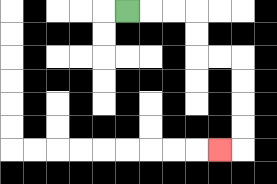{'start': '[5, 0]', 'end': '[9, 6]', 'path_directions': 'R,R,R,D,D,R,R,D,D,D,D,L', 'path_coordinates': '[[5, 0], [6, 0], [7, 0], [8, 0], [8, 1], [8, 2], [9, 2], [10, 2], [10, 3], [10, 4], [10, 5], [10, 6], [9, 6]]'}